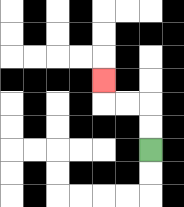{'start': '[6, 6]', 'end': '[4, 3]', 'path_directions': 'U,U,L,L,U', 'path_coordinates': '[[6, 6], [6, 5], [6, 4], [5, 4], [4, 4], [4, 3]]'}